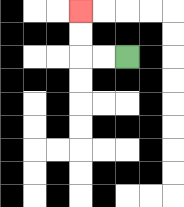{'start': '[5, 2]', 'end': '[3, 0]', 'path_directions': 'L,L,U,U', 'path_coordinates': '[[5, 2], [4, 2], [3, 2], [3, 1], [3, 0]]'}